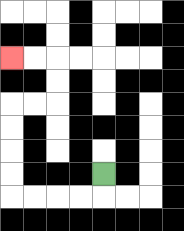{'start': '[4, 7]', 'end': '[0, 2]', 'path_directions': 'D,L,L,L,L,U,U,U,U,R,R,U,U,L,L', 'path_coordinates': '[[4, 7], [4, 8], [3, 8], [2, 8], [1, 8], [0, 8], [0, 7], [0, 6], [0, 5], [0, 4], [1, 4], [2, 4], [2, 3], [2, 2], [1, 2], [0, 2]]'}